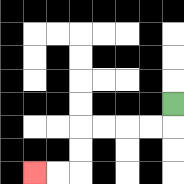{'start': '[7, 4]', 'end': '[1, 7]', 'path_directions': 'D,L,L,L,L,D,D,L,L', 'path_coordinates': '[[7, 4], [7, 5], [6, 5], [5, 5], [4, 5], [3, 5], [3, 6], [3, 7], [2, 7], [1, 7]]'}